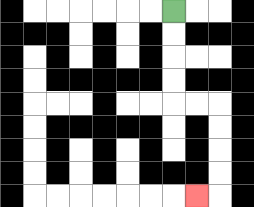{'start': '[7, 0]', 'end': '[8, 8]', 'path_directions': 'D,D,D,D,R,R,D,D,D,D,L', 'path_coordinates': '[[7, 0], [7, 1], [7, 2], [7, 3], [7, 4], [8, 4], [9, 4], [9, 5], [9, 6], [9, 7], [9, 8], [8, 8]]'}